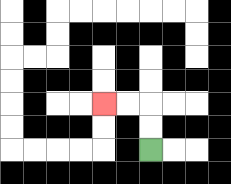{'start': '[6, 6]', 'end': '[4, 4]', 'path_directions': 'U,U,L,L', 'path_coordinates': '[[6, 6], [6, 5], [6, 4], [5, 4], [4, 4]]'}